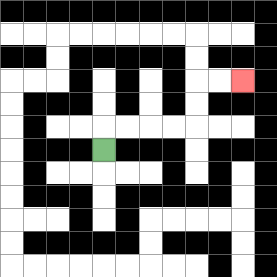{'start': '[4, 6]', 'end': '[10, 3]', 'path_directions': 'U,R,R,R,R,U,U,R,R', 'path_coordinates': '[[4, 6], [4, 5], [5, 5], [6, 5], [7, 5], [8, 5], [8, 4], [8, 3], [9, 3], [10, 3]]'}